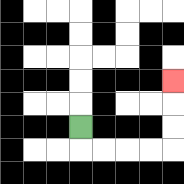{'start': '[3, 5]', 'end': '[7, 3]', 'path_directions': 'D,R,R,R,R,U,U,U', 'path_coordinates': '[[3, 5], [3, 6], [4, 6], [5, 6], [6, 6], [7, 6], [7, 5], [7, 4], [7, 3]]'}